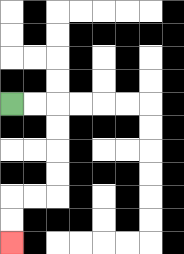{'start': '[0, 4]', 'end': '[0, 10]', 'path_directions': 'R,R,D,D,D,D,L,L,D,D', 'path_coordinates': '[[0, 4], [1, 4], [2, 4], [2, 5], [2, 6], [2, 7], [2, 8], [1, 8], [0, 8], [0, 9], [0, 10]]'}